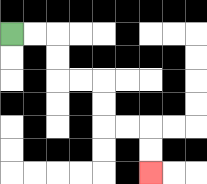{'start': '[0, 1]', 'end': '[6, 7]', 'path_directions': 'R,R,D,D,R,R,D,D,R,R,D,D', 'path_coordinates': '[[0, 1], [1, 1], [2, 1], [2, 2], [2, 3], [3, 3], [4, 3], [4, 4], [4, 5], [5, 5], [6, 5], [6, 6], [6, 7]]'}